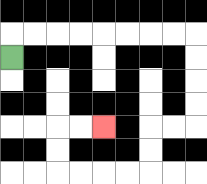{'start': '[0, 2]', 'end': '[4, 5]', 'path_directions': 'U,R,R,R,R,R,R,R,R,D,D,D,D,L,L,D,D,L,L,L,L,U,U,R,R', 'path_coordinates': '[[0, 2], [0, 1], [1, 1], [2, 1], [3, 1], [4, 1], [5, 1], [6, 1], [7, 1], [8, 1], [8, 2], [8, 3], [8, 4], [8, 5], [7, 5], [6, 5], [6, 6], [6, 7], [5, 7], [4, 7], [3, 7], [2, 7], [2, 6], [2, 5], [3, 5], [4, 5]]'}